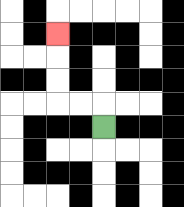{'start': '[4, 5]', 'end': '[2, 1]', 'path_directions': 'U,L,L,U,U,U', 'path_coordinates': '[[4, 5], [4, 4], [3, 4], [2, 4], [2, 3], [2, 2], [2, 1]]'}